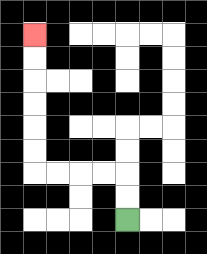{'start': '[5, 9]', 'end': '[1, 1]', 'path_directions': 'U,U,L,L,L,L,U,U,U,U,U,U', 'path_coordinates': '[[5, 9], [5, 8], [5, 7], [4, 7], [3, 7], [2, 7], [1, 7], [1, 6], [1, 5], [1, 4], [1, 3], [1, 2], [1, 1]]'}